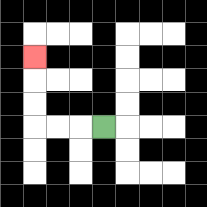{'start': '[4, 5]', 'end': '[1, 2]', 'path_directions': 'L,L,L,U,U,U', 'path_coordinates': '[[4, 5], [3, 5], [2, 5], [1, 5], [1, 4], [1, 3], [1, 2]]'}